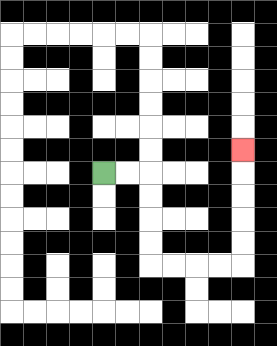{'start': '[4, 7]', 'end': '[10, 6]', 'path_directions': 'R,R,D,D,D,D,R,R,R,R,U,U,U,U,U', 'path_coordinates': '[[4, 7], [5, 7], [6, 7], [6, 8], [6, 9], [6, 10], [6, 11], [7, 11], [8, 11], [9, 11], [10, 11], [10, 10], [10, 9], [10, 8], [10, 7], [10, 6]]'}